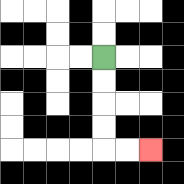{'start': '[4, 2]', 'end': '[6, 6]', 'path_directions': 'D,D,D,D,R,R', 'path_coordinates': '[[4, 2], [4, 3], [4, 4], [4, 5], [4, 6], [5, 6], [6, 6]]'}